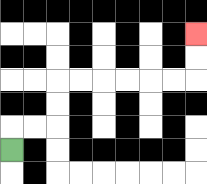{'start': '[0, 6]', 'end': '[8, 1]', 'path_directions': 'U,R,R,U,U,R,R,R,R,R,R,U,U', 'path_coordinates': '[[0, 6], [0, 5], [1, 5], [2, 5], [2, 4], [2, 3], [3, 3], [4, 3], [5, 3], [6, 3], [7, 3], [8, 3], [8, 2], [8, 1]]'}